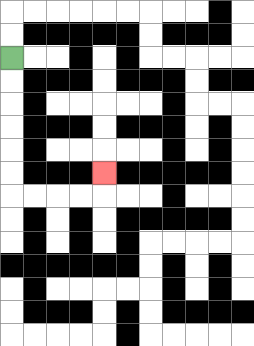{'start': '[0, 2]', 'end': '[4, 7]', 'path_directions': 'D,D,D,D,D,D,R,R,R,R,U', 'path_coordinates': '[[0, 2], [0, 3], [0, 4], [0, 5], [0, 6], [0, 7], [0, 8], [1, 8], [2, 8], [3, 8], [4, 8], [4, 7]]'}